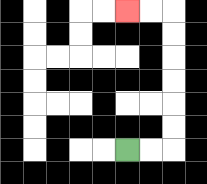{'start': '[5, 6]', 'end': '[5, 0]', 'path_directions': 'R,R,U,U,U,U,U,U,L,L', 'path_coordinates': '[[5, 6], [6, 6], [7, 6], [7, 5], [7, 4], [7, 3], [7, 2], [7, 1], [7, 0], [6, 0], [5, 0]]'}